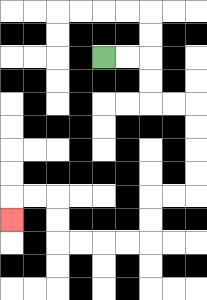{'start': '[4, 2]', 'end': '[0, 9]', 'path_directions': 'R,R,D,D,R,R,D,D,D,D,L,L,D,D,L,L,L,L,U,U,L,L,D', 'path_coordinates': '[[4, 2], [5, 2], [6, 2], [6, 3], [6, 4], [7, 4], [8, 4], [8, 5], [8, 6], [8, 7], [8, 8], [7, 8], [6, 8], [6, 9], [6, 10], [5, 10], [4, 10], [3, 10], [2, 10], [2, 9], [2, 8], [1, 8], [0, 8], [0, 9]]'}